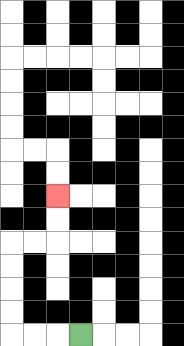{'start': '[3, 14]', 'end': '[2, 8]', 'path_directions': 'L,L,L,U,U,U,U,R,R,U,U', 'path_coordinates': '[[3, 14], [2, 14], [1, 14], [0, 14], [0, 13], [0, 12], [0, 11], [0, 10], [1, 10], [2, 10], [2, 9], [2, 8]]'}